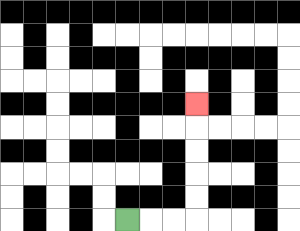{'start': '[5, 9]', 'end': '[8, 4]', 'path_directions': 'R,R,R,U,U,U,U,U', 'path_coordinates': '[[5, 9], [6, 9], [7, 9], [8, 9], [8, 8], [8, 7], [8, 6], [8, 5], [8, 4]]'}